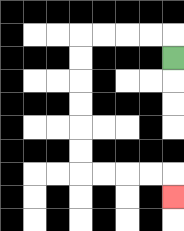{'start': '[7, 2]', 'end': '[7, 8]', 'path_directions': 'U,L,L,L,L,D,D,D,D,D,D,R,R,R,R,D', 'path_coordinates': '[[7, 2], [7, 1], [6, 1], [5, 1], [4, 1], [3, 1], [3, 2], [3, 3], [3, 4], [3, 5], [3, 6], [3, 7], [4, 7], [5, 7], [6, 7], [7, 7], [7, 8]]'}